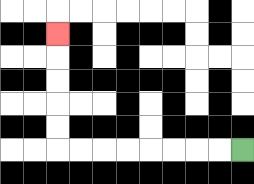{'start': '[10, 6]', 'end': '[2, 1]', 'path_directions': 'L,L,L,L,L,L,L,L,U,U,U,U,U', 'path_coordinates': '[[10, 6], [9, 6], [8, 6], [7, 6], [6, 6], [5, 6], [4, 6], [3, 6], [2, 6], [2, 5], [2, 4], [2, 3], [2, 2], [2, 1]]'}